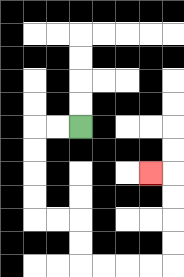{'start': '[3, 5]', 'end': '[6, 7]', 'path_directions': 'L,L,D,D,D,D,R,R,D,D,R,R,R,R,U,U,U,U,L', 'path_coordinates': '[[3, 5], [2, 5], [1, 5], [1, 6], [1, 7], [1, 8], [1, 9], [2, 9], [3, 9], [3, 10], [3, 11], [4, 11], [5, 11], [6, 11], [7, 11], [7, 10], [7, 9], [7, 8], [7, 7], [6, 7]]'}